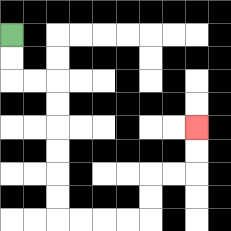{'start': '[0, 1]', 'end': '[8, 5]', 'path_directions': 'D,D,R,R,D,D,D,D,D,D,R,R,R,R,U,U,R,R,U,U', 'path_coordinates': '[[0, 1], [0, 2], [0, 3], [1, 3], [2, 3], [2, 4], [2, 5], [2, 6], [2, 7], [2, 8], [2, 9], [3, 9], [4, 9], [5, 9], [6, 9], [6, 8], [6, 7], [7, 7], [8, 7], [8, 6], [8, 5]]'}